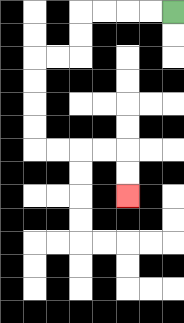{'start': '[7, 0]', 'end': '[5, 8]', 'path_directions': 'L,L,L,L,D,D,L,L,D,D,D,D,R,R,R,R,D,D', 'path_coordinates': '[[7, 0], [6, 0], [5, 0], [4, 0], [3, 0], [3, 1], [3, 2], [2, 2], [1, 2], [1, 3], [1, 4], [1, 5], [1, 6], [2, 6], [3, 6], [4, 6], [5, 6], [5, 7], [5, 8]]'}